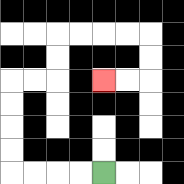{'start': '[4, 7]', 'end': '[4, 3]', 'path_directions': 'L,L,L,L,U,U,U,U,R,R,U,U,R,R,R,R,D,D,L,L', 'path_coordinates': '[[4, 7], [3, 7], [2, 7], [1, 7], [0, 7], [0, 6], [0, 5], [0, 4], [0, 3], [1, 3], [2, 3], [2, 2], [2, 1], [3, 1], [4, 1], [5, 1], [6, 1], [6, 2], [6, 3], [5, 3], [4, 3]]'}